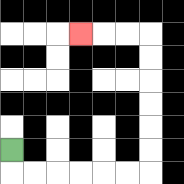{'start': '[0, 6]', 'end': '[3, 1]', 'path_directions': 'D,R,R,R,R,R,R,U,U,U,U,U,U,L,L,L', 'path_coordinates': '[[0, 6], [0, 7], [1, 7], [2, 7], [3, 7], [4, 7], [5, 7], [6, 7], [6, 6], [6, 5], [6, 4], [6, 3], [6, 2], [6, 1], [5, 1], [4, 1], [3, 1]]'}